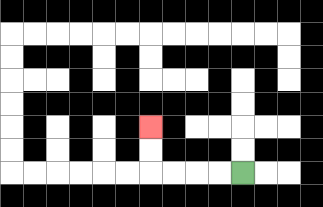{'start': '[10, 7]', 'end': '[6, 5]', 'path_directions': 'L,L,L,L,U,U', 'path_coordinates': '[[10, 7], [9, 7], [8, 7], [7, 7], [6, 7], [6, 6], [6, 5]]'}